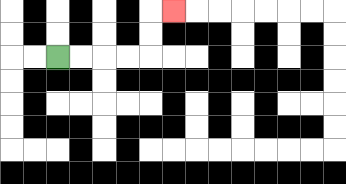{'start': '[2, 2]', 'end': '[7, 0]', 'path_directions': 'R,R,R,R,U,U,R', 'path_coordinates': '[[2, 2], [3, 2], [4, 2], [5, 2], [6, 2], [6, 1], [6, 0], [7, 0]]'}